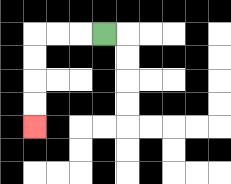{'start': '[4, 1]', 'end': '[1, 5]', 'path_directions': 'L,L,L,D,D,D,D', 'path_coordinates': '[[4, 1], [3, 1], [2, 1], [1, 1], [1, 2], [1, 3], [1, 4], [1, 5]]'}